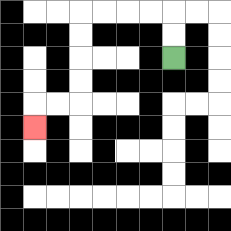{'start': '[7, 2]', 'end': '[1, 5]', 'path_directions': 'U,U,L,L,L,L,D,D,D,D,L,L,D', 'path_coordinates': '[[7, 2], [7, 1], [7, 0], [6, 0], [5, 0], [4, 0], [3, 0], [3, 1], [3, 2], [3, 3], [3, 4], [2, 4], [1, 4], [1, 5]]'}